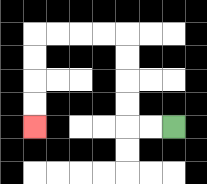{'start': '[7, 5]', 'end': '[1, 5]', 'path_directions': 'L,L,U,U,U,U,L,L,L,L,D,D,D,D', 'path_coordinates': '[[7, 5], [6, 5], [5, 5], [5, 4], [5, 3], [5, 2], [5, 1], [4, 1], [3, 1], [2, 1], [1, 1], [1, 2], [1, 3], [1, 4], [1, 5]]'}